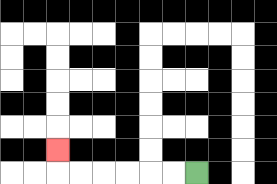{'start': '[8, 7]', 'end': '[2, 6]', 'path_directions': 'L,L,L,L,L,L,U', 'path_coordinates': '[[8, 7], [7, 7], [6, 7], [5, 7], [4, 7], [3, 7], [2, 7], [2, 6]]'}